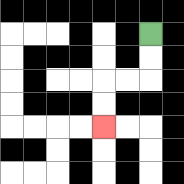{'start': '[6, 1]', 'end': '[4, 5]', 'path_directions': 'D,D,L,L,D,D', 'path_coordinates': '[[6, 1], [6, 2], [6, 3], [5, 3], [4, 3], [4, 4], [4, 5]]'}